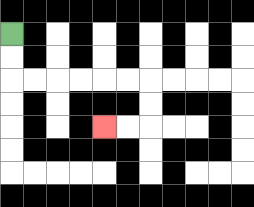{'start': '[0, 1]', 'end': '[4, 5]', 'path_directions': 'D,D,R,R,R,R,R,R,D,D,L,L', 'path_coordinates': '[[0, 1], [0, 2], [0, 3], [1, 3], [2, 3], [3, 3], [4, 3], [5, 3], [6, 3], [6, 4], [6, 5], [5, 5], [4, 5]]'}